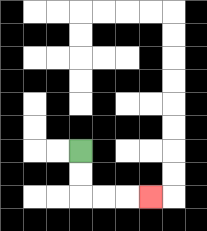{'start': '[3, 6]', 'end': '[6, 8]', 'path_directions': 'D,D,R,R,R', 'path_coordinates': '[[3, 6], [3, 7], [3, 8], [4, 8], [5, 8], [6, 8]]'}